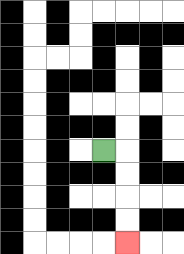{'start': '[4, 6]', 'end': '[5, 10]', 'path_directions': 'R,D,D,D,D', 'path_coordinates': '[[4, 6], [5, 6], [5, 7], [5, 8], [5, 9], [5, 10]]'}